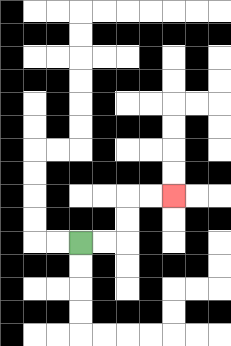{'start': '[3, 10]', 'end': '[7, 8]', 'path_directions': 'R,R,U,U,R,R', 'path_coordinates': '[[3, 10], [4, 10], [5, 10], [5, 9], [5, 8], [6, 8], [7, 8]]'}